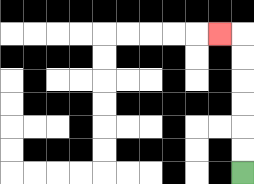{'start': '[10, 7]', 'end': '[9, 1]', 'path_directions': 'U,U,U,U,U,U,L', 'path_coordinates': '[[10, 7], [10, 6], [10, 5], [10, 4], [10, 3], [10, 2], [10, 1], [9, 1]]'}